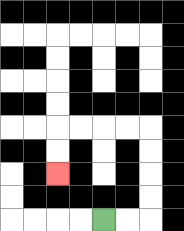{'start': '[4, 9]', 'end': '[2, 7]', 'path_directions': 'R,R,U,U,U,U,L,L,L,L,D,D', 'path_coordinates': '[[4, 9], [5, 9], [6, 9], [6, 8], [6, 7], [6, 6], [6, 5], [5, 5], [4, 5], [3, 5], [2, 5], [2, 6], [2, 7]]'}